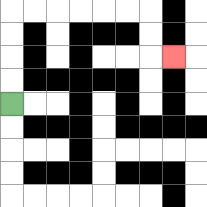{'start': '[0, 4]', 'end': '[7, 2]', 'path_directions': 'U,U,U,U,R,R,R,R,R,R,D,D,R', 'path_coordinates': '[[0, 4], [0, 3], [0, 2], [0, 1], [0, 0], [1, 0], [2, 0], [3, 0], [4, 0], [5, 0], [6, 0], [6, 1], [6, 2], [7, 2]]'}